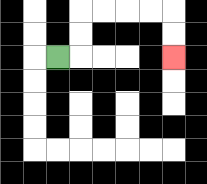{'start': '[2, 2]', 'end': '[7, 2]', 'path_directions': 'R,U,U,R,R,R,R,D,D', 'path_coordinates': '[[2, 2], [3, 2], [3, 1], [3, 0], [4, 0], [5, 0], [6, 0], [7, 0], [7, 1], [7, 2]]'}